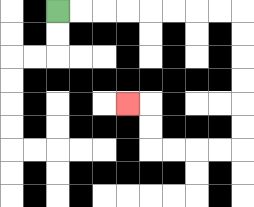{'start': '[2, 0]', 'end': '[5, 4]', 'path_directions': 'R,R,R,R,R,R,R,R,D,D,D,D,D,D,L,L,L,L,U,U,L', 'path_coordinates': '[[2, 0], [3, 0], [4, 0], [5, 0], [6, 0], [7, 0], [8, 0], [9, 0], [10, 0], [10, 1], [10, 2], [10, 3], [10, 4], [10, 5], [10, 6], [9, 6], [8, 6], [7, 6], [6, 6], [6, 5], [6, 4], [5, 4]]'}